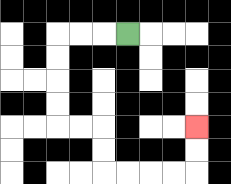{'start': '[5, 1]', 'end': '[8, 5]', 'path_directions': 'L,L,L,D,D,D,D,R,R,D,D,R,R,R,R,U,U', 'path_coordinates': '[[5, 1], [4, 1], [3, 1], [2, 1], [2, 2], [2, 3], [2, 4], [2, 5], [3, 5], [4, 5], [4, 6], [4, 7], [5, 7], [6, 7], [7, 7], [8, 7], [8, 6], [8, 5]]'}